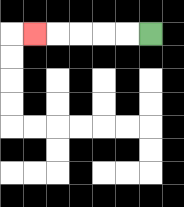{'start': '[6, 1]', 'end': '[1, 1]', 'path_directions': 'L,L,L,L,L', 'path_coordinates': '[[6, 1], [5, 1], [4, 1], [3, 1], [2, 1], [1, 1]]'}